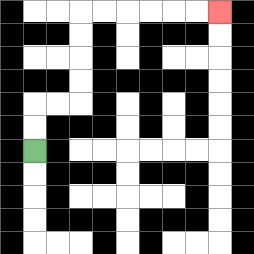{'start': '[1, 6]', 'end': '[9, 0]', 'path_directions': 'U,U,R,R,U,U,U,U,R,R,R,R,R,R', 'path_coordinates': '[[1, 6], [1, 5], [1, 4], [2, 4], [3, 4], [3, 3], [3, 2], [3, 1], [3, 0], [4, 0], [5, 0], [6, 0], [7, 0], [8, 0], [9, 0]]'}